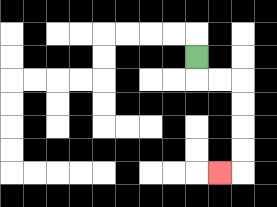{'start': '[8, 2]', 'end': '[9, 7]', 'path_directions': 'D,R,R,D,D,D,D,L', 'path_coordinates': '[[8, 2], [8, 3], [9, 3], [10, 3], [10, 4], [10, 5], [10, 6], [10, 7], [9, 7]]'}